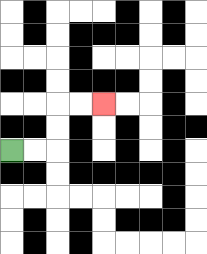{'start': '[0, 6]', 'end': '[4, 4]', 'path_directions': 'R,R,U,U,R,R', 'path_coordinates': '[[0, 6], [1, 6], [2, 6], [2, 5], [2, 4], [3, 4], [4, 4]]'}